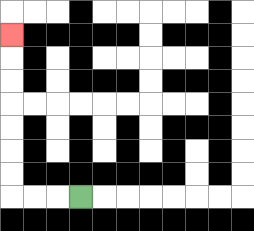{'start': '[3, 8]', 'end': '[0, 1]', 'path_directions': 'L,L,L,U,U,U,U,U,U,U', 'path_coordinates': '[[3, 8], [2, 8], [1, 8], [0, 8], [0, 7], [0, 6], [0, 5], [0, 4], [0, 3], [0, 2], [0, 1]]'}